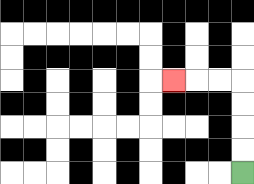{'start': '[10, 7]', 'end': '[7, 3]', 'path_directions': 'U,U,U,U,L,L,L', 'path_coordinates': '[[10, 7], [10, 6], [10, 5], [10, 4], [10, 3], [9, 3], [8, 3], [7, 3]]'}